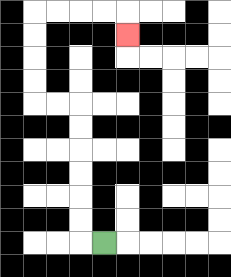{'start': '[4, 10]', 'end': '[5, 1]', 'path_directions': 'L,U,U,U,U,U,U,L,L,U,U,U,U,R,R,R,R,D', 'path_coordinates': '[[4, 10], [3, 10], [3, 9], [3, 8], [3, 7], [3, 6], [3, 5], [3, 4], [2, 4], [1, 4], [1, 3], [1, 2], [1, 1], [1, 0], [2, 0], [3, 0], [4, 0], [5, 0], [5, 1]]'}